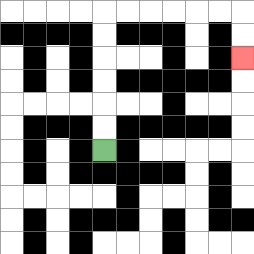{'start': '[4, 6]', 'end': '[10, 2]', 'path_directions': 'U,U,U,U,U,U,R,R,R,R,R,R,D,D', 'path_coordinates': '[[4, 6], [4, 5], [4, 4], [4, 3], [4, 2], [4, 1], [4, 0], [5, 0], [6, 0], [7, 0], [8, 0], [9, 0], [10, 0], [10, 1], [10, 2]]'}